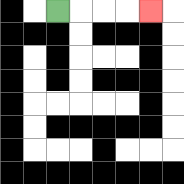{'start': '[2, 0]', 'end': '[6, 0]', 'path_directions': 'R,R,R,R', 'path_coordinates': '[[2, 0], [3, 0], [4, 0], [5, 0], [6, 0]]'}